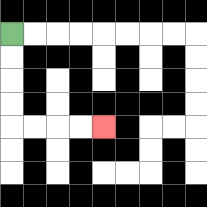{'start': '[0, 1]', 'end': '[4, 5]', 'path_directions': 'D,D,D,D,R,R,R,R', 'path_coordinates': '[[0, 1], [0, 2], [0, 3], [0, 4], [0, 5], [1, 5], [2, 5], [3, 5], [4, 5]]'}